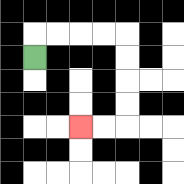{'start': '[1, 2]', 'end': '[3, 5]', 'path_directions': 'U,R,R,R,R,D,D,D,D,L,L', 'path_coordinates': '[[1, 2], [1, 1], [2, 1], [3, 1], [4, 1], [5, 1], [5, 2], [5, 3], [5, 4], [5, 5], [4, 5], [3, 5]]'}